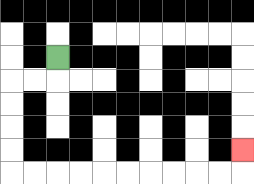{'start': '[2, 2]', 'end': '[10, 6]', 'path_directions': 'D,L,L,D,D,D,D,R,R,R,R,R,R,R,R,R,R,U', 'path_coordinates': '[[2, 2], [2, 3], [1, 3], [0, 3], [0, 4], [0, 5], [0, 6], [0, 7], [1, 7], [2, 7], [3, 7], [4, 7], [5, 7], [6, 7], [7, 7], [8, 7], [9, 7], [10, 7], [10, 6]]'}